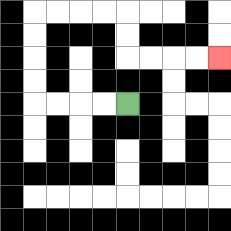{'start': '[5, 4]', 'end': '[9, 2]', 'path_directions': 'L,L,L,L,U,U,U,U,R,R,R,R,D,D,R,R,R,R', 'path_coordinates': '[[5, 4], [4, 4], [3, 4], [2, 4], [1, 4], [1, 3], [1, 2], [1, 1], [1, 0], [2, 0], [3, 0], [4, 0], [5, 0], [5, 1], [5, 2], [6, 2], [7, 2], [8, 2], [9, 2]]'}